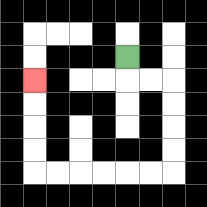{'start': '[5, 2]', 'end': '[1, 3]', 'path_directions': 'D,R,R,D,D,D,D,L,L,L,L,L,L,U,U,U,U', 'path_coordinates': '[[5, 2], [5, 3], [6, 3], [7, 3], [7, 4], [7, 5], [7, 6], [7, 7], [6, 7], [5, 7], [4, 7], [3, 7], [2, 7], [1, 7], [1, 6], [1, 5], [1, 4], [1, 3]]'}